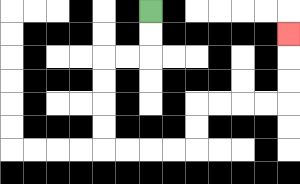{'start': '[6, 0]', 'end': '[12, 1]', 'path_directions': 'D,D,L,L,D,D,D,D,R,R,R,R,U,U,R,R,R,R,U,U,U', 'path_coordinates': '[[6, 0], [6, 1], [6, 2], [5, 2], [4, 2], [4, 3], [4, 4], [4, 5], [4, 6], [5, 6], [6, 6], [7, 6], [8, 6], [8, 5], [8, 4], [9, 4], [10, 4], [11, 4], [12, 4], [12, 3], [12, 2], [12, 1]]'}